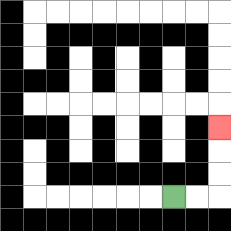{'start': '[7, 8]', 'end': '[9, 5]', 'path_directions': 'R,R,U,U,U', 'path_coordinates': '[[7, 8], [8, 8], [9, 8], [9, 7], [9, 6], [9, 5]]'}